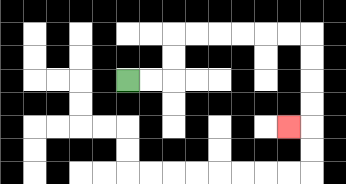{'start': '[5, 3]', 'end': '[12, 5]', 'path_directions': 'R,R,U,U,R,R,R,R,R,R,D,D,D,D,L', 'path_coordinates': '[[5, 3], [6, 3], [7, 3], [7, 2], [7, 1], [8, 1], [9, 1], [10, 1], [11, 1], [12, 1], [13, 1], [13, 2], [13, 3], [13, 4], [13, 5], [12, 5]]'}